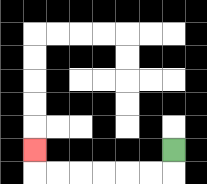{'start': '[7, 6]', 'end': '[1, 6]', 'path_directions': 'D,L,L,L,L,L,L,U', 'path_coordinates': '[[7, 6], [7, 7], [6, 7], [5, 7], [4, 7], [3, 7], [2, 7], [1, 7], [1, 6]]'}